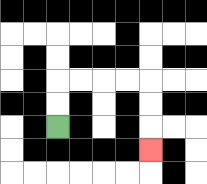{'start': '[2, 5]', 'end': '[6, 6]', 'path_directions': 'U,U,R,R,R,R,D,D,D', 'path_coordinates': '[[2, 5], [2, 4], [2, 3], [3, 3], [4, 3], [5, 3], [6, 3], [6, 4], [6, 5], [6, 6]]'}